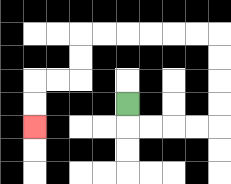{'start': '[5, 4]', 'end': '[1, 5]', 'path_directions': 'D,R,R,R,R,U,U,U,U,L,L,L,L,L,L,D,D,L,L,D,D', 'path_coordinates': '[[5, 4], [5, 5], [6, 5], [7, 5], [8, 5], [9, 5], [9, 4], [9, 3], [9, 2], [9, 1], [8, 1], [7, 1], [6, 1], [5, 1], [4, 1], [3, 1], [3, 2], [3, 3], [2, 3], [1, 3], [1, 4], [1, 5]]'}